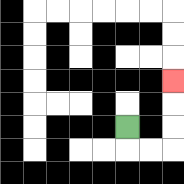{'start': '[5, 5]', 'end': '[7, 3]', 'path_directions': 'D,R,R,U,U,U', 'path_coordinates': '[[5, 5], [5, 6], [6, 6], [7, 6], [7, 5], [7, 4], [7, 3]]'}